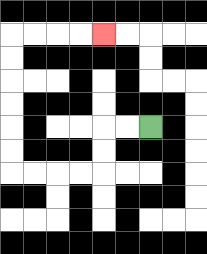{'start': '[6, 5]', 'end': '[4, 1]', 'path_directions': 'L,L,D,D,L,L,L,L,U,U,U,U,U,U,R,R,R,R', 'path_coordinates': '[[6, 5], [5, 5], [4, 5], [4, 6], [4, 7], [3, 7], [2, 7], [1, 7], [0, 7], [0, 6], [0, 5], [0, 4], [0, 3], [0, 2], [0, 1], [1, 1], [2, 1], [3, 1], [4, 1]]'}